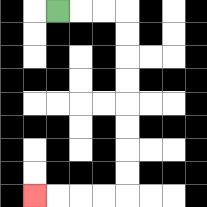{'start': '[2, 0]', 'end': '[1, 8]', 'path_directions': 'R,R,R,D,D,D,D,D,D,D,D,L,L,L,L', 'path_coordinates': '[[2, 0], [3, 0], [4, 0], [5, 0], [5, 1], [5, 2], [5, 3], [5, 4], [5, 5], [5, 6], [5, 7], [5, 8], [4, 8], [3, 8], [2, 8], [1, 8]]'}